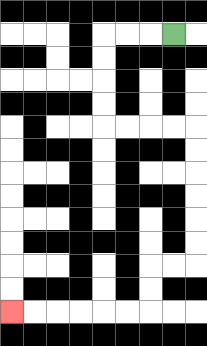{'start': '[7, 1]', 'end': '[0, 13]', 'path_directions': 'L,L,L,D,D,D,D,R,R,R,R,D,D,D,D,D,D,L,L,D,D,L,L,L,L,L,L', 'path_coordinates': '[[7, 1], [6, 1], [5, 1], [4, 1], [4, 2], [4, 3], [4, 4], [4, 5], [5, 5], [6, 5], [7, 5], [8, 5], [8, 6], [8, 7], [8, 8], [8, 9], [8, 10], [8, 11], [7, 11], [6, 11], [6, 12], [6, 13], [5, 13], [4, 13], [3, 13], [2, 13], [1, 13], [0, 13]]'}